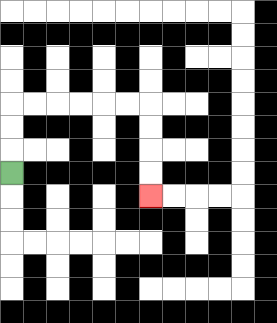{'start': '[0, 7]', 'end': '[6, 8]', 'path_directions': 'U,U,U,R,R,R,R,R,R,D,D,D,D', 'path_coordinates': '[[0, 7], [0, 6], [0, 5], [0, 4], [1, 4], [2, 4], [3, 4], [4, 4], [5, 4], [6, 4], [6, 5], [6, 6], [6, 7], [6, 8]]'}